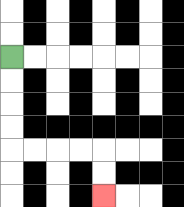{'start': '[0, 2]', 'end': '[4, 8]', 'path_directions': 'D,D,D,D,R,R,R,R,D,D', 'path_coordinates': '[[0, 2], [0, 3], [0, 4], [0, 5], [0, 6], [1, 6], [2, 6], [3, 6], [4, 6], [4, 7], [4, 8]]'}